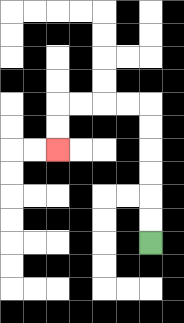{'start': '[6, 10]', 'end': '[2, 6]', 'path_directions': 'U,U,U,U,U,U,L,L,L,L,D,D', 'path_coordinates': '[[6, 10], [6, 9], [6, 8], [6, 7], [6, 6], [6, 5], [6, 4], [5, 4], [4, 4], [3, 4], [2, 4], [2, 5], [2, 6]]'}